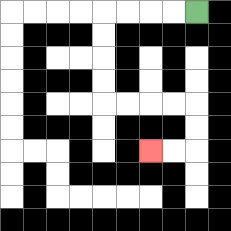{'start': '[8, 0]', 'end': '[6, 6]', 'path_directions': 'L,L,L,L,D,D,D,D,R,R,R,R,D,D,L,L', 'path_coordinates': '[[8, 0], [7, 0], [6, 0], [5, 0], [4, 0], [4, 1], [4, 2], [4, 3], [4, 4], [5, 4], [6, 4], [7, 4], [8, 4], [8, 5], [8, 6], [7, 6], [6, 6]]'}